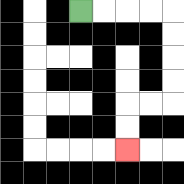{'start': '[3, 0]', 'end': '[5, 6]', 'path_directions': 'R,R,R,R,D,D,D,D,L,L,D,D', 'path_coordinates': '[[3, 0], [4, 0], [5, 0], [6, 0], [7, 0], [7, 1], [7, 2], [7, 3], [7, 4], [6, 4], [5, 4], [5, 5], [5, 6]]'}